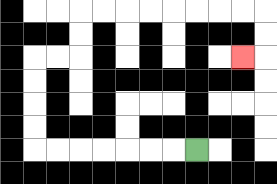{'start': '[8, 6]', 'end': '[10, 2]', 'path_directions': 'L,L,L,L,L,L,L,U,U,U,U,R,R,U,U,R,R,R,R,R,R,R,R,D,D,L', 'path_coordinates': '[[8, 6], [7, 6], [6, 6], [5, 6], [4, 6], [3, 6], [2, 6], [1, 6], [1, 5], [1, 4], [1, 3], [1, 2], [2, 2], [3, 2], [3, 1], [3, 0], [4, 0], [5, 0], [6, 0], [7, 0], [8, 0], [9, 0], [10, 0], [11, 0], [11, 1], [11, 2], [10, 2]]'}